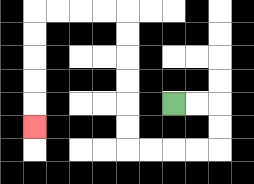{'start': '[7, 4]', 'end': '[1, 5]', 'path_directions': 'R,R,D,D,L,L,L,L,U,U,U,U,U,U,L,L,L,L,D,D,D,D,D', 'path_coordinates': '[[7, 4], [8, 4], [9, 4], [9, 5], [9, 6], [8, 6], [7, 6], [6, 6], [5, 6], [5, 5], [5, 4], [5, 3], [5, 2], [5, 1], [5, 0], [4, 0], [3, 0], [2, 0], [1, 0], [1, 1], [1, 2], [1, 3], [1, 4], [1, 5]]'}